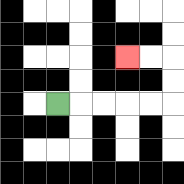{'start': '[2, 4]', 'end': '[5, 2]', 'path_directions': 'R,R,R,R,R,U,U,L,L', 'path_coordinates': '[[2, 4], [3, 4], [4, 4], [5, 4], [6, 4], [7, 4], [7, 3], [7, 2], [6, 2], [5, 2]]'}